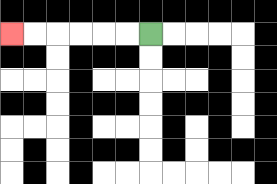{'start': '[6, 1]', 'end': '[0, 1]', 'path_directions': 'L,L,L,L,L,L', 'path_coordinates': '[[6, 1], [5, 1], [4, 1], [3, 1], [2, 1], [1, 1], [0, 1]]'}